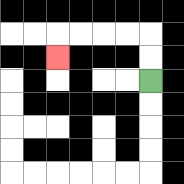{'start': '[6, 3]', 'end': '[2, 2]', 'path_directions': 'U,U,L,L,L,L,D', 'path_coordinates': '[[6, 3], [6, 2], [6, 1], [5, 1], [4, 1], [3, 1], [2, 1], [2, 2]]'}